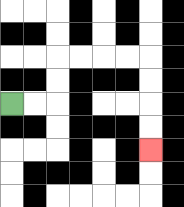{'start': '[0, 4]', 'end': '[6, 6]', 'path_directions': 'R,R,U,U,R,R,R,R,D,D,D,D', 'path_coordinates': '[[0, 4], [1, 4], [2, 4], [2, 3], [2, 2], [3, 2], [4, 2], [5, 2], [6, 2], [6, 3], [6, 4], [6, 5], [6, 6]]'}